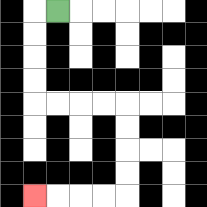{'start': '[2, 0]', 'end': '[1, 8]', 'path_directions': 'L,D,D,D,D,R,R,R,R,D,D,D,D,L,L,L,L', 'path_coordinates': '[[2, 0], [1, 0], [1, 1], [1, 2], [1, 3], [1, 4], [2, 4], [3, 4], [4, 4], [5, 4], [5, 5], [5, 6], [5, 7], [5, 8], [4, 8], [3, 8], [2, 8], [1, 8]]'}